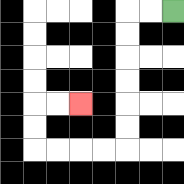{'start': '[7, 0]', 'end': '[3, 4]', 'path_directions': 'L,L,D,D,D,D,D,D,L,L,L,L,U,U,R,R', 'path_coordinates': '[[7, 0], [6, 0], [5, 0], [5, 1], [5, 2], [5, 3], [5, 4], [5, 5], [5, 6], [4, 6], [3, 6], [2, 6], [1, 6], [1, 5], [1, 4], [2, 4], [3, 4]]'}